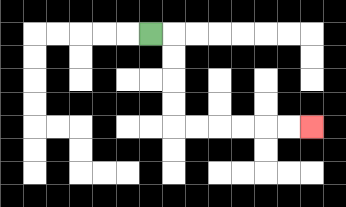{'start': '[6, 1]', 'end': '[13, 5]', 'path_directions': 'R,D,D,D,D,R,R,R,R,R,R', 'path_coordinates': '[[6, 1], [7, 1], [7, 2], [7, 3], [7, 4], [7, 5], [8, 5], [9, 5], [10, 5], [11, 5], [12, 5], [13, 5]]'}